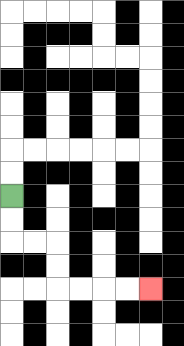{'start': '[0, 8]', 'end': '[6, 12]', 'path_directions': 'D,D,R,R,D,D,R,R,R,R', 'path_coordinates': '[[0, 8], [0, 9], [0, 10], [1, 10], [2, 10], [2, 11], [2, 12], [3, 12], [4, 12], [5, 12], [6, 12]]'}